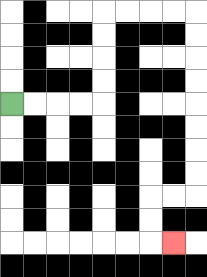{'start': '[0, 4]', 'end': '[7, 10]', 'path_directions': 'R,R,R,R,U,U,U,U,R,R,R,R,D,D,D,D,D,D,D,D,L,L,D,D,R', 'path_coordinates': '[[0, 4], [1, 4], [2, 4], [3, 4], [4, 4], [4, 3], [4, 2], [4, 1], [4, 0], [5, 0], [6, 0], [7, 0], [8, 0], [8, 1], [8, 2], [8, 3], [8, 4], [8, 5], [8, 6], [8, 7], [8, 8], [7, 8], [6, 8], [6, 9], [6, 10], [7, 10]]'}